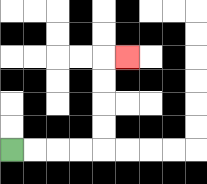{'start': '[0, 6]', 'end': '[5, 2]', 'path_directions': 'R,R,R,R,U,U,U,U,R', 'path_coordinates': '[[0, 6], [1, 6], [2, 6], [3, 6], [4, 6], [4, 5], [4, 4], [4, 3], [4, 2], [5, 2]]'}